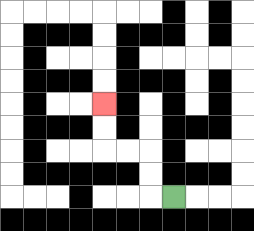{'start': '[7, 8]', 'end': '[4, 4]', 'path_directions': 'L,U,U,L,L,U,U', 'path_coordinates': '[[7, 8], [6, 8], [6, 7], [6, 6], [5, 6], [4, 6], [4, 5], [4, 4]]'}